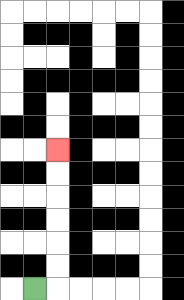{'start': '[1, 12]', 'end': '[2, 6]', 'path_directions': 'R,U,U,U,U,U,U', 'path_coordinates': '[[1, 12], [2, 12], [2, 11], [2, 10], [2, 9], [2, 8], [2, 7], [2, 6]]'}